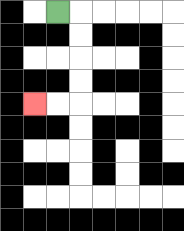{'start': '[2, 0]', 'end': '[1, 4]', 'path_directions': 'R,D,D,D,D,L,L', 'path_coordinates': '[[2, 0], [3, 0], [3, 1], [3, 2], [3, 3], [3, 4], [2, 4], [1, 4]]'}